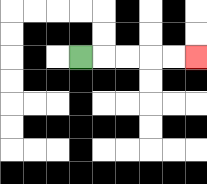{'start': '[3, 2]', 'end': '[8, 2]', 'path_directions': 'R,R,R,R,R', 'path_coordinates': '[[3, 2], [4, 2], [5, 2], [6, 2], [7, 2], [8, 2]]'}